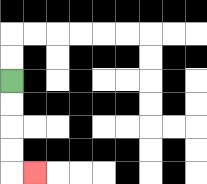{'start': '[0, 3]', 'end': '[1, 7]', 'path_directions': 'D,D,D,D,R', 'path_coordinates': '[[0, 3], [0, 4], [0, 5], [0, 6], [0, 7], [1, 7]]'}